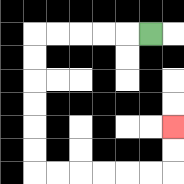{'start': '[6, 1]', 'end': '[7, 5]', 'path_directions': 'L,L,L,L,L,D,D,D,D,D,D,R,R,R,R,R,R,U,U', 'path_coordinates': '[[6, 1], [5, 1], [4, 1], [3, 1], [2, 1], [1, 1], [1, 2], [1, 3], [1, 4], [1, 5], [1, 6], [1, 7], [2, 7], [3, 7], [4, 7], [5, 7], [6, 7], [7, 7], [7, 6], [7, 5]]'}